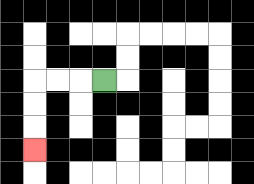{'start': '[4, 3]', 'end': '[1, 6]', 'path_directions': 'L,L,L,D,D,D', 'path_coordinates': '[[4, 3], [3, 3], [2, 3], [1, 3], [1, 4], [1, 5], [1, 6]]'}